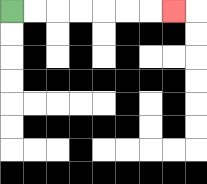{'start': '[0, 0]', 'end': '[7, 0]', 'path_directions': 'R,R,R,R,R,R,R', 'path_coordinates': '[[0, 0], [1, 0], [2, 0], [3, 0], [4, 0], [5, 0], [6, 0], [7, 0]]'}